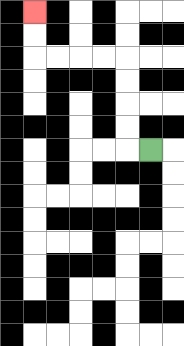{'start': '[6, 6]', 'end': '[1, 0]', 'path_directions': 'L,U,U,U,U,L,L,L,L,U,U', 'path_coordinates': '[[6, 6], [5, 6], [5, 5], [5, 4], [5, 3], [5, 2], [4, 2], [3, 2], [2, 2], [1, 2], [1, 1], [1, 0]]'}